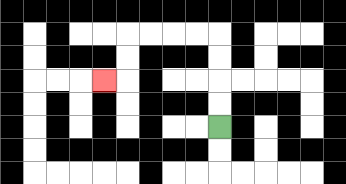{'start': '[9, 5]', 'end': '[4, 3]', 'path_directions': 'U,U,U,U,L,L,L,L,D,D,L', 'path_coordinates': '[[9, 5], [9, 4], [9, 3], [9, 2], [9, 1], [8, 1], [7, 1], [6, 1], [5, 1], [5, 2], [5, 3], [4, 3]]'}